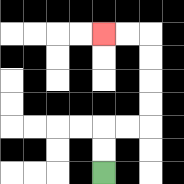{'start': '[4, 7]', 'end': '[4, 1]', 'path_directions': 'U,U,R,R,U,U,U,U,L,L', 'path_coordinates': '[[4, 7], [4, 6], [4, 5], [5, 5], [6, 5], [6, 4], [6, 3], [6, 2], [6, 1], [5, 1], [4, 1]]'}